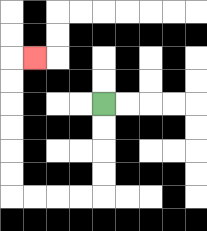{'start': '[4, 4]', 'end': '[1, 2]', 'path_directions': 'D,D,D,D,L,L,L,L,U,U,U,U,U,U,R', 'path_coordinates': '[[4, 4], [4, 5], [4, 6], [4, 7], [4, 8], [3, 8], [2, 8], [1, 8], [0, 8], [0, 7], [0, 6], [0, 5], [0, 4], [0, 3], [0, 2], [1, 2]]'}